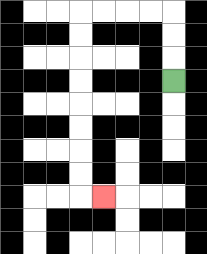{'start': '[7, 3]', 'end': '[4, 8]', 'path_directions': 'U,U,U,L,L,L,L,D,D,D,D,D,D,D,D,R', 'path_coordinates': '[[7, 3], [7, 2], [7, 1], [7, 0], [6, 0], [5, 0], [4, 0], [3, 0], [3, 1], [3, 2], [3, 3], [3, 4], [3, 5], [3, 6], [3, 7], [3, 8], [4, 8]]'}